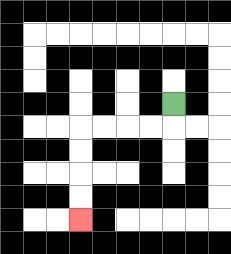{'start': '[7, 4]', 'end': '[3, 9]', 'path_directions': 'D,L,L,L,L,D,D,D,D', 'path_coordinates': '[[7, 4], [7, 5], [6, 5], [5, 5], [4, 5], [3, 5], [3, 6], [3, 7], [3, 8], [3, 9]]'}